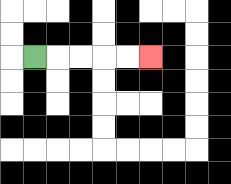{'start': '[1, 2]', 'end': '[6, 2]', 'path_directions': 'R,R,R,R,R', 'path_coordinates': '[[1, 2], [2, 2], [3, 2], [4, 2], [5, 2], [6, 2]]'}